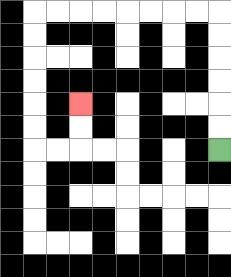{'start': '[9, 6]', 'end': '[3, 4]', 'path_directions': 'U,U,U,U,U,U,L,L,L,L,L,L,L,L,D,D,D,D,D,D,R,R,U,U', 'path_coordinates': '[[9, 6], [9, 5], [9, 4], [9, 3], [9, 2], [9, 1], [9, 0], [8, 0], [7, 0], [6, 0], [5, 0], [4, 0], [3, 0], [2, 0], [1, 0], [1, 1], [1, 2], [1, 3], [1, 4], [1, 5], [1, 6], [2, 6], [3, 6], [3, 5], [3, 4]]'}